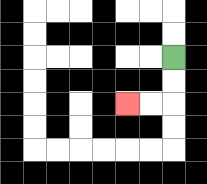{'start': '[7, 2]', 'end': '[5, 4]', 'path_directions': 'D,D,L,L', 'path_coordinates': '[[7, 2], [7, 3], [7, 4], [6, 4], [5, 4]]'}